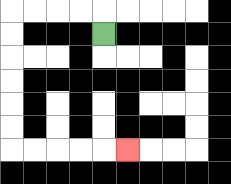{'start': '[4, 1]', 'end': '[5, 6]', 'path_directions': 'U,L,L,L,L,D,D,D,D,D,D,R,R,R,R,R', 'path_coordinates': '[[4, 1], [4, 0], [3, 0], [2, 0], [1, 0], [0, 0], [0, 1], [0, 2], [0, 3], [0, 4], [0, 5], [0, 6], [1, 6], [2, 6], [3, 6], [4, 6], [5, 6]]'}